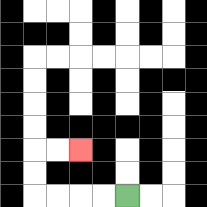{'start': '[5, 8]', 'end': '[3, 6]', 'path_directions': 'L,L,L,L,U,U,R,R', 'path_coordinates': '[[5, 8], [4, 8], [3, 8], [2, 8], [1, 8], [1, 7], [1, 6], [2, 6], [3, 6]]'}